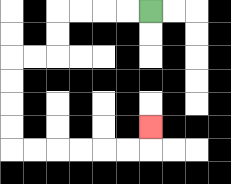{'start': '[6, 0]', 'end': '[6, 5]', 'path_directions': 'L,L,L,L,D,D,L,L,D,D,D,D,R,R,R,R,R,R,U', 'path_coordinates': '[[6, 0], [5, 0], [4, 0], [3, 0], [2, 0], [2, 1], [2, 2], [1, 2], [0, 2], [0, 3], [0, 4], [0, 5], [0, 6], [1, 6], [2, 6], [3, 6], [4, 6], [5, 6], [6, 6], [6, 5]]'}